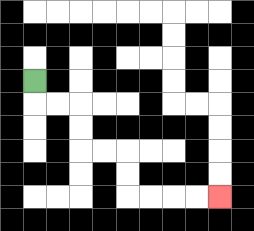{'start': '[1, 3]', 'end': '[9, 8]', 'path_directions': 'D,R,R,D,D,R,R,D,D,R,R,R,R', 'path_coordinates': '[[1, 3], [1, 4], [2, 4], [3, 4], [3, 5], [3, 6], [4, 6], [5, 6], [5, 7], [5, 8], [6, 8], [7, 8], [8, 8], [9, 8]]'}